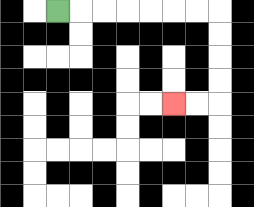{'start': '[2, 0]', 'end': '[7, 4]', 'path_directions': 'R,R,R,R,R,R,R,D,D,D,D,L,L', 'path_coordinates': '[[2, 0], [3, 0], [4, 0], [5, 0], [6, 0], [7, 0], [8, 0], [9, 0], [9, 1], [9, 2], [9, 3], [9, 4], [8, 4], [7, 4]]'}